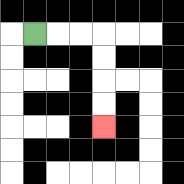{'start': '[1, 1]', 'end': '[4, 5]', 'path_directions': 'R,R,R,D,D,D,D', 'path_coordinates': '[[1, 1], [2, 1], [3, 1], [4, 1], [4, 2], [4, 3], [4, 4], [4, 5]]'}